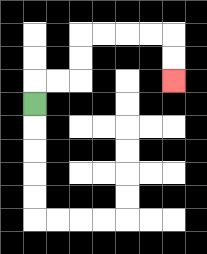{'start': '[1, 4]', 'end': '[7, 3]', 'path_directions': 'U,R,R,U,U,R,R,R,R,D,D', 'path_coordinates': '[[1, 4], [1, 3], [2, 3], [3, 3], [3, 2], [3, 1], [4, 1], [5, 1], [6, 1], [7, 1], [7, 2], [7, 3]]'}